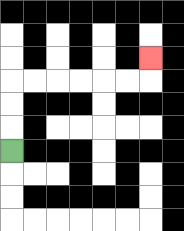{'start': '[0, 6]', 'end': '[6, 2]', 'path_directions': 'U,U,U,R,R,R,R,R,R,U', 'path_coordinates': '[[0, 6], [0, 5], [0, 4], [0, 3], [1, 3], [2, 3], [3, 3], [4, 3], [5, 3], [6, 3], [6, 2]]'}